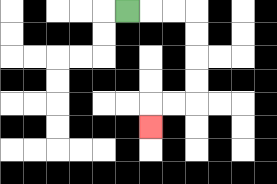{'start': '[5, 0]', 'end': '[6, 5]', 'path_directions': 'R,R,R,D,D,D,D,L,L,D', 'path_coordinates': '[[5, 0], [6, 0], [7, 0], [8, 0], [8, 1], [8, 2], [8, 3], [8, 4], [7, 4], [6, 4], [6, 5]]'}